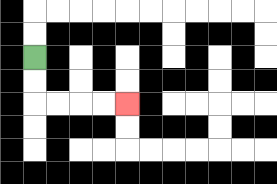{'start': '[1, 2]', 'end': '[5, 4]', 'path_directions': 'D,D,R,R,R,R', 'path_coordinates': '[[1, 2], [1, 3], [1, 4], [2, 4], [3, 4], [4, 4], [5, 4]]'}